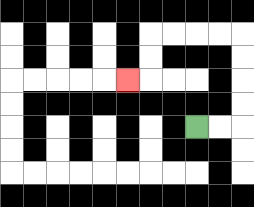{'start': '[8, 5]', 'end': '[5, 3]', 'path_directions': 'R,R,U,U,U,U,L,L,L,L,D,D,L', 'path_coordinates': '[[8, 5], [9, 5], [10, 5], [10, 4], [10, 3], [10, 2], [10, 1], [9, 1], [8, 1], [7, 1], [6, 1], [6, 2], [6, 3], [5, 3]]'}